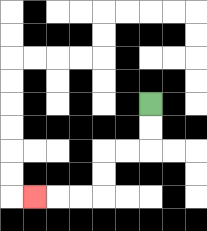{'start': '[6, 4]', 'end': '[1, 8]', 'path_directions': 'D,D,L,L,D,D,L,L,L', 'path_coordinates': '[[6, 4], [6, 5], [6, 6], [5, 6], [4, 6], [4, 7], [4, 8], [3, 8], [2, 8], [1, 8]]'}